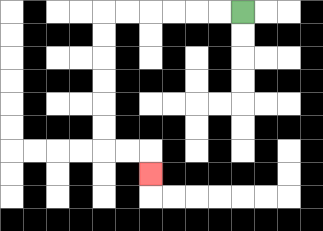{'start': '[10, 0]', 'end': '[6, 7]', 'path_directions': 'L,L,L,L,L,L,D,D,D,D,D,D,R,R,D', 'path_coordinates': '[[10, 0], [9, 0], [8, 0], [7, 0], [6, 0], [5, 0], [4, 0], [4, 1], [4, 2], [4, 3], [4, 4], [4, 5], [4, 6], [5, 6], [6, 6], [6, 7]]'}